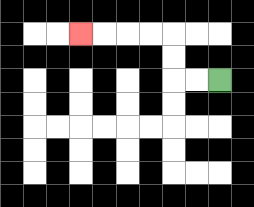{'start': '[9, 3]', 'end': '[3, 1]', 'path_directions': 'L,L,U,U,L,L,L,L', 'path_coordinates': '[[9, 3], [8, 3], [7, 3], [7, 2], [7, 1], [6, 1], [5, 1], [4, 1], [3, 1]]'}